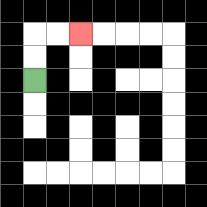{'start': '[1, 3]', 'end': '[3, 1]', 'path_directions': 'U,U,R,R', 'path_coordinates': '[[1, 3], [1, 2], [1, 1], [2, 1], [3, 1]]'}